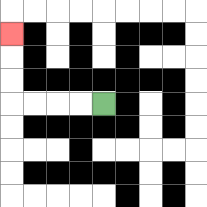{'start': '[4, 4]', 'end': '[0, 1]', 'path_directions': 'L,L,L,L,U,U,U', 'path_coordinates': '[[4, 4], [3, 4], [2, 4], [1, 4], [0, 4], [0, 3], [0, 2], [0, 1]]'}